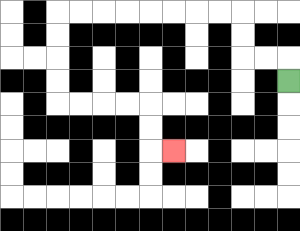{'start': '[12, 3]', 'end': '[7, 6]', 'path_directions': 'U,L,L,U,U,L,L,L,L,L,L,L,L,D,D,D,D,R,R,R,R,D,D,R', 'path_coordinates': '[[12, 3], [12, 2], [11, 2], [10, 2], [10, 1], [10, 0], [9, 0], [8, 0], [7, 0], [6, 0], [5, 0], [4, 0], [3, 0], [2, 0], [2, 1], [2, 2], [2, 3], [2, 4], [3, 4], [4, 4], [5, 4], [6, 4], [6, 5], [6, 6], [7, 6]]'}